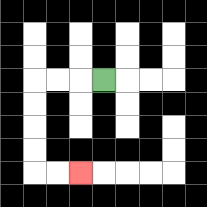{'start': '[4, 3]', 'end': '[3, 7]', 'path_directions': 'L,L,L,D,D,D,D,R,R', 'path_coordinates': '[[4, 3], [3, 3], [2, 3], [1, 3], [1, 4], [1, 5], [1, 6], [1, 7], [2, 7], [3, 7]]'}